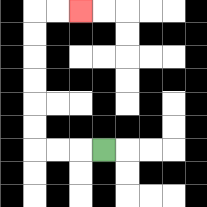{'start': '[4, 6]', 'end': '[3, 0]', 'path_directions': 'L,L,L,U,U,U,U,U,U,R,R', 'path_coordinates': '[[4, 6], [3, 6], [2, 6], [1, 6], [1, 5], [1, 4], [1, 3], [1, 2], [1, 1], [1, 0], [2, 0], [3, 0]]'}